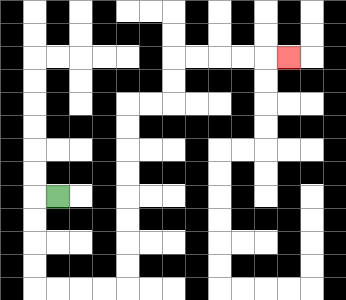{'start': '[2, 8]', 'end': '[12, 2]', 'path_directions': 'L,D,D,D,D,R,R,R,R,U,U,U,U,U,U,U,U,R,R,U,U,R,R,R,R,R', 'path_coordinates': '[[2, 8], [1, 8], [1, 9], [1, 10], [1, 11], [1, 12], [2, 12], [3, 12], [4, 12], [5, 12], [5, 11], [5, 10], [5, 9], [5, 8], [5, 7], [5, 6], [5, 5], [5, 4], [6, 4], [7, 4], [7, 3], [7, 2], [8, 2], [9, 2], [10, 2], [11, 2], [12, 2]]'}